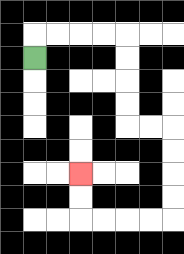{'start': '[1, 2]', 'end': '[3, 7]', 'path_directions': 'U,R,R,R,R,D,D,D,D,R,R,D,D,D,D,L,L,L,L,U,U', 'path_coordinates': '[[1, 2], [1, 1], [2, 1], [3, 1], [4, 1], [5, 1], [5, 2], [5, 3], [5, 4], [5, 5], [6, 5], [7, 5], [7, 6], [7, 7], [7, 8], [7, 9], [6, 9], [5, 9], [4, 9], [3, 9], [3, 8], [3, 7]]'}